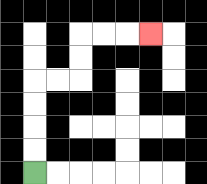{'start': '[1, 7]', 'end': '[6, 1]', 'path_directions': 'U,U,U,U,R,R,U,U,R,R,R', 'path_coordinates': '[[1, 7], [1, 6], [1, 5], [1, 4], [1, 3], [2, 3], [3, 3], [3, 2], [3, 1], [4, 1], [5, 1], [6, 1]]'}